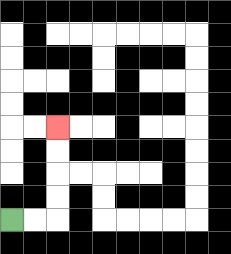{'start': '[0, 9]', 'end': '[2, 5]', 'path_directions': 'R,R,U,U,U,U', 'path_coordinates': '[[0, 9], [1, 9], [2, 9], [2, 8], [2, 7], [2, 6], [2, 5]]'}